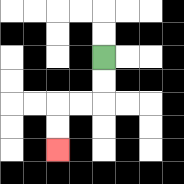{'start': '[4, 2]', 'end': '[2, 6]', 'path_directions': 'D,D,L,L,D,D', 'path_coordinates': '[[4, 2], [4, 3], [4, 4], [3, 4], [2, 4], [2, 5], [2, 6]]'}